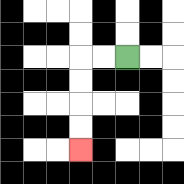{'start': '[5, 2]', 'end': '[3, 6]', 'path_directions': 'L,L,D,D,D,D', 'path_coordinates': '[[5, 2], [4, 2], [3, 2], [3, 3], [3, 4], [3, 5], [3, 6]]'}